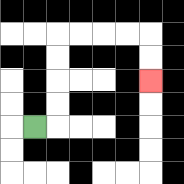{'start': '[1, 5]', 'end': '[6, 3]', 'path_directions': 'R,U,U,U,U,R,R,R,R,D,D', 'path_coordinates': '[[1, 5], [2, 5], [2, 4], [2, 3], [2, 2], [2, 1], [3, 1], [4, 1], [5, 1], [6, 1], [6, 2], [6, 3]]'}